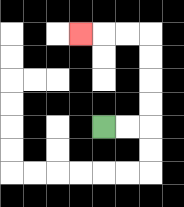{'start': '[4, 5]', 'end': '[3, 1]', 'path_directions': 'R,R,U,U,U,U,L,L,L', 'path_coordinates': '[[4, 5], [5, 5], [6, 5], [6, 4], [6, 3], [6, 2], [6, 1], [5, 1], [4, 1], [3, 1]]'}